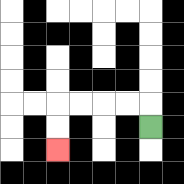{'start': '[6, 5]', 'end': '[2, 6]', 'path_directions': 'U,L,L,L,L,D,D', 'path_coordinates': '[[6, 5], [6, 4], [5, 4], [4, 4], [3, 4], [2, 4], [2, 5], [2, 6]]'}